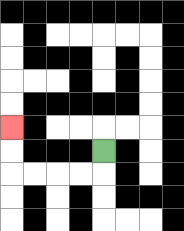{'start': '[4, 6]', 'end': '[0, 5]', 'path_directions': 'D,L,L,L,L,U,U', 'path_coordinates': '[[4, 6], [4, 7], [3, 7], [2, 7], [1, 7], [0, 7], [0, 6], [0, 5]]'}